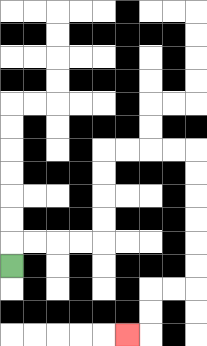{'start': '[0, 11]', 'end': '[5, 14]', 'path_directions': 'U,R,R,R,R,U,U,U,U,R,R,R,R,D,D,D,D,D,D,L,L,D,D,L', 'path_coordinates': '[[0, 11], [0, 10], [1, 10], [2, 10], [3, 10], [4, 10], [4, 9], [4, 8], [4, 7], [4, 6], [5, 6], [6, 6], [7, 6], [8, 6], [8, 7], [8, 8], [8, 9], [8, 10], [8, 11], [8, 12], [7, 12], [6, 12], [6, 13], [6, 14], [5, 14]]'}